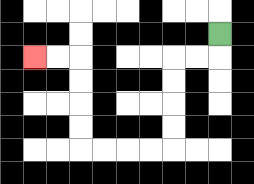{'start': '[9, 1]', 'end': '[1, 2]', 'path_directions': 'D,L,L,D,D,D,D,L,L,L,L,U,U,U,U,L,L', 'path_coordinates': '[[9, 1], [9, 2], [8, 2], [7, 2], [7, 3], [7, 4], [7, 5], [7, 6], [6, 6], [5, 6], [4, 6], [3, 6], [3, 5], [3, 4], [3, 3], [3, 2], [2, 2], [1, 2]]'}